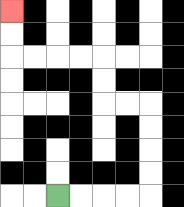{'start': '[2, 8]', 'end': '[0, 0]', 'path_directions': 'R,R,R,R,U,U,U,U,L,L,U,U,L,L,L,L,U,U', 'path_coordinates': '[[2, 8], [3, 8], [4, 8], [5, 8], [6, 8], [6, 7], [6, 6], [6, 5], [6, 4], [5, 4], [4, 4], [4, 3], [4, 2], [3, 2], [2, 2], [1, 2], [0, 2], [0, 1], [0, 0]]'}